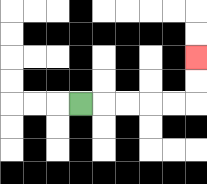{'start': '[3, 4]', 'end': '[8, 2]', 'path_directions': 'R,R,R,R,R,U,U', 'path_coordinates': '[[3, 4], [4, 4], [5, 4], [6, 4], [7, 4], [8, 4], [8, 3], [8, 2]]'}